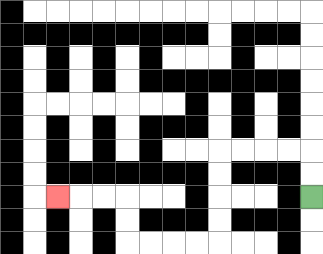{'start': '[13, 8]', 'end': '[2, 8]', 'path_directions': 'U,U,L,L,L,L,D,D,D,D,L,L,L,L,U,U,L,L,L', 'path_coordinates': '[[13, 8], [13, 7], [13, 6], [12, 6], [11, 6], [10, 6], [9, 6], [9, 7], [9, 8], [9, 9], [9, 10], [8, 10], [7, 10], [6, 10], [5, 10], [5, 9], [5, 8], [4, 8], [3, 8], [2, 8]]'}